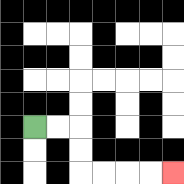{'start': '[1, 5]', 'end': '[7, 7]', 'path_directions': 'R,R,D,D,R,R,R,R', 'path_coordinates': '[[1, 5], [2, 5], [3, 5], [3, 6], [3, 7], [4, 7], [5, 7], [6, 7], [7, 7]]'}